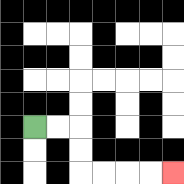{'start': '[1, 5]', 'end': '[7, 7]', 'path_directions': 'R,R,D,D,R,R,R,R', 'path_coordinates': '[[1, 5], [2, 5], [3, 5], [3, 6], [3, 7], [4, 7], [5, 7], [6, 7], [7, 7]]'}